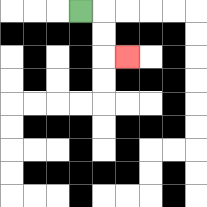{'start': '[3, 0]', 'end': '[5, 2]', 'path_directions': 'R,D,D,R', 'path_coordinates': '[[3, 0], [4, 0], [4, 1], [4, 2], [5, 2]]'}